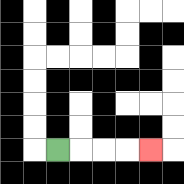{'start': '[2, 6]', 'end': '[6, 6]', 'path_directions': 'R,R,R,R', 'path_coordinates': '[[2, 6], [3, 6], [4, 6], [5, 6], [6, 6]]'}